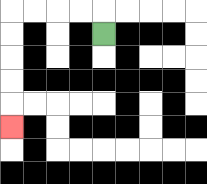{'start': '[4, 1]', 'end': '[0, 5]', 'path_directions': 'U,L,L,L,L,D,D,D,D,D', 'path_coordinates': '[[4, 1], [4, 0], [3, 0], [2, 0], [1, 0], [0, 0], [0, 1], [0, 2], [0, 3], [0, 4], [0, 5]]'}